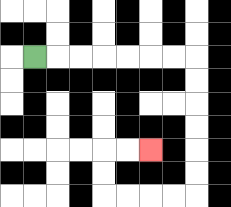{'start': '[1, 2]', 'end': '[6, 6]', 'path_directions': 'R,R,R,R,R,R,R,D,D,D,D,D,D,L,L,L,L,U,U,R,R', 'path_coordinates': '[[1, 2], [2, 2], [3, 2], [4, 2], [5, 2], [6, 2], [7, 2], [8, 2], [8, 3], [8, 4], [8, 5], [8, 6], [8, 7], [8, 8], [7, 8], [6, 8], [5, 8], [4, 8], [4, 7], [4, 6], [5, 6], [6, 6]]'}